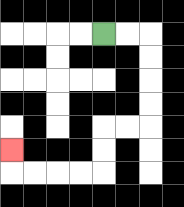{'start': '[4, 1]', 'end': '[0, 6]', 'path_directions': 'R,R,D,D,D,D,L,L,D,D,L,L,L,L,U', 'path_coordinates': '[[4, 1], [5, 1], [6, 1], [6, 2], [6, 3], [6, 4], [6, 5], [5, 5], [4, 5], [4, 6], [4, 7], [3, 7], [2, 7], [1, 7], [0, 7], [0, 6]]'}